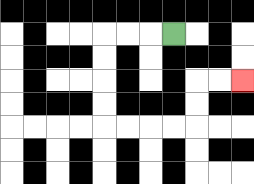{'start': '[7, 1]', 'end': '[10, 3]', 'path_directions': 'L,L,L,D,D,D,D,R,R,R,R,U,U,R,R', 'path_coordinates': '[[7, 1], [6, 1], [5, 1], [4, 1], [4, 2], [4, 3], [4, 4], [4, 5], [5, 5], [6, 5], [7, 5], [8, 5], [8, 4], [8, 3], [9, 3], [10, 3]]'}